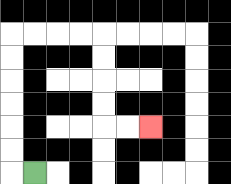{'start': '[1, 7]', 'end': '[6, 5]', 'path_directions': 'L,U,U,U,U,U,U,R,R,R,R,D,D,D,D,R,R', 'path_coordinates': '[[1, 7], [0, 7], [0, 6], [0, 5], [0, 4], [0, 3], [0, 2], [0, 1], [1, 1], [2, 1], [3, 1], [4, 1], [4, 2], [4, 3], [4, 4], [4, 5], [5, 5], [6, 5]]'}